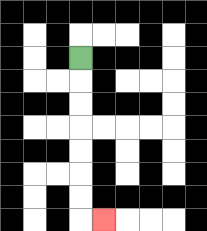{'start': '[3, 2]', 'end': '[4, 9]', 'path_directions': 'D,D,D,D,D,D,D,R', 'path_coordinates': '[[3, 2], [3, 3], [3, 4], [3, 5], [3, 6], [3, 7], [3, 8], [3, 9], [4, 9]]'}